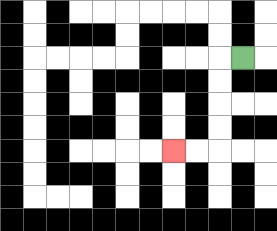{'start': '[10, 2]', 'end': '[7, 6]', 'path_directions': 'L,D,D,D,D,L,L', 'path_coordinates': '[[10, 2], [9, 2], [9, 3], [9, 4], [9, 5], [9, 6], [8, 6], [7, 6]]'}